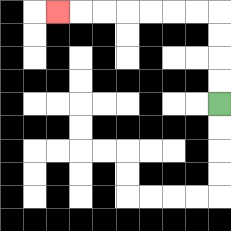{'start': '[9, 4]', 'end': '[2, 0]', 'path_directions': 'U,U,U,U,L,L,L,L,L,L,L', 'path_coordinates': '[[9, 4], [9, 3], [9, 2], [9, 1], [9, 0], [8, 0], [7, 0], [6, 0], [5, 0], [4, 0], [3, 0], [2, 0]]'}